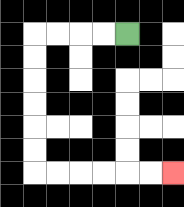{'start': '[5, 1]', 'end': '[7, 7]', 'path_directions': 'L,L,L,L,D,D,D,D,D,D,R,R,R,R,R,R', 'path_coordinates': '[[5, 1], [4, 1], [3, 1], [2, 1], [1, 1], [1, 2], [1, 3], [1, 4], [1, 5], [1, 6], [1, 7], [2, 7], [3, 7], [4, 7], [5, 7], [6, 7], [7, 7]]'}